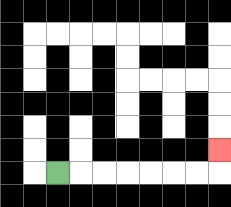{'start': '[2, 7]', 'end': '[9, 6]', 'path_directions': 'R,R,R,R,R,R,R,U', 'path_coordinates': '[[2, 7], [3, 7], [4, 7], [5, 7], [6, 7], [7, 7], [8, 7], [9, 7], [9, 6]]'}